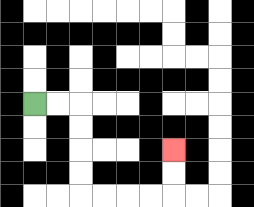{'start': '[1, 4]', 'end': '[7, 6]', 'path_directions': 'R,R,D,D,D,D,R,R,R,R,U,U', 'path_coordinates': '[[1, 4], [2, 4], [3, 4], [3, 5], [3, 6], [3, 7], [3, 8], [4, 8], [5, 8], [6, 8], [7, 8], [7, 7], [7, 6]]'}